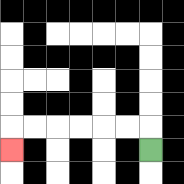{'start': '[6, 6]', 'end': '[0, 6]', 'path_directions': 'U,L,L,L,L,L,L,D', 'path_coordinates': '[[6, 6], [6, 5], [5, 5], [4, 5], [3, 5], [2, 5], [1, 5], [0, 5], [0, 6]]'}